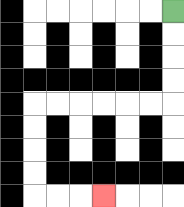{'start': '[7, 0]', 'end': '[4, 8]', 'path_directions': 'D,D,D,D,L,L,L,L,L,L,D,D,D,D,R,R,R', 'path_coordinates': '[[7, 0], [7, 1], [7, 2], [7, 3], [7, 4], [6, 4], [5, 4], [4, 4], [3, 4], [2, 4], [1, 4], [1, 5], [1, 6], [1, 7], [1, 8], [2, 8], [3, 8], [4, 8]]'}